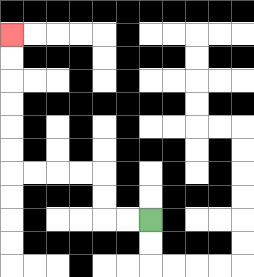{'start': '[6, 9]', 'end': '[0, 1]', 'path_directions': 'L,L,U,U,L,L,L,L,U,U,U,U,U,U', 'path_coordinates': '[[6, 9], [5, 9], [4, 9], [4, 8], [4, 7], [3, 7], [2, 7], [1, 7], [0, 7], [0, 6], [0, 5], [0, 4], [0, 3], [0, 2], [0, 1]]'}